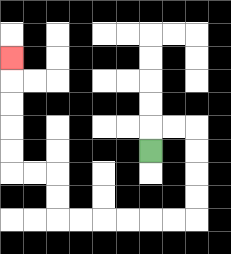{'start': '[6, 6]', 'end': '[0, 2]', 'path_directions': 'U,R,R,D,D,D,D,L,L,L,L,L,L,U,U,L,L,U,U,U,U,U', 'path_coordinates': '[[6, 6], [6, 5], [7, 5], [8, 5], [8, 6], [8, 7], [8, 8], [8, 9], [7, 9], [6, 9], [5, 9], [4, 9], [3, 9], [2, 9], [2, 8], [2, 7], [1, 7], [0, 7], [0, 6], [0, 5], [0, 4], [0, 3], [0, 2]]'}